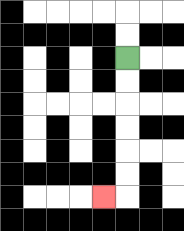{'start': '[5, 2]', 'end': '[4, 8]', 'path_directions': 'D,D,D,D,D,D,L', 'path_coordinates': '[[5, 2], [5, 3], [5, 4], [5, 5], [5, 6], [5, 7], [5, 8], [4, 8]]'}